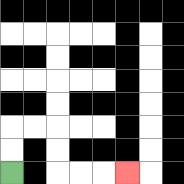{'start': '[0, 7]', 'end': '[5, 7]', 'path_directions': 'U,U,R,R,D,D,R,R,R', 'path_coordinates': '[[0, 7], [0, 6], [0, 5], [1, 5], [2, 5], [2, 6], [2, 7], [3, 7], [4, 7], [5, 7]]'}